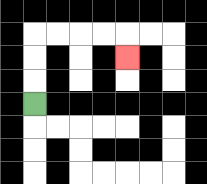{'start': '[1, 4]', 'end': '[5, 2]', 'path_directions': 'U,U,U,R,R,R,R,D', 'path_coordinates': '[[1, 4], [1, 3], [1, 2], [1, 1], [2, 1], [3, 1], [4, 1], [5, 1], [5, 2]]'}